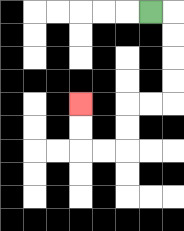{'start': '[6, 0]', 'end': '[3, 4]', 'path_directions': 'R,D,D,D,D,L,L,D,D,L,L,U,U', 'path_coordinates': '[[6, 0], [7, 0], [7, 1], [7, 2], [7, 3], [7, 4], [6, 4], [5, 4], [5, 5], [5, 6], [4, 6], [3, 6], [3, 5], [3, 4]]'}